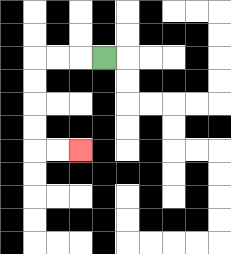{'start': '[4, 2]', 'end': '[3, 6]', 'path_directions': 'L,L,L,D,D,D,D,R,R', 'path_coordinates': '[[4, 2], [3, 2], [2, 2], [1, 2], [1, 3], [1, 4], [1, 5], [1, 6], [2, 6], [3, 6]]'}